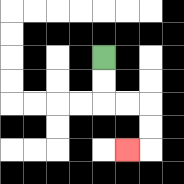{'start': '[4, 2]', 'end': '[5, 6]', 'path_directions': 'D,D,R,R,D,D,L', 'path_coordinates': '[[4, 2], [4, 3], [4, 4], [5, 4], [6, 4], [6, 5], [6, 6], [5, 6]]'}